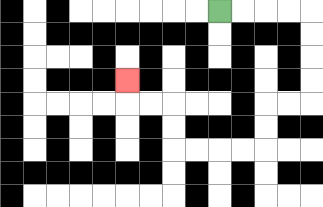{'start': '[9, 0]', 'end': '[5, 3]', 'path_directions': 'R,R,R,R,D,D,D,D,L,L,D,D,L,L,L,L,U,U,L,L,U', 'path_coordinates': '[[9, 0], [10, 0], [11, 0], [12, 0], [13, 0], [13, 1], [13, 2], [13, 3], [13, 4], [12, 4], [11, 4], [11, 5], [11, 6], [10, 6], [9, 6], [8, 6], [7, 6], [7, 5], [7, 4], [6, 4], [5, 4], [5, 3]]'}